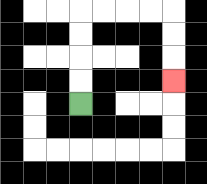{'start': '[3, 4]', 'end': '[7, 3]', 'path_directions': 'U,U,U,U,R,R,R,R,D,D,D', 'path_coordinates': '[[3, 4], [3, 3], [3, 2], [3, 1], [3, 0], [4, 0], [5, 0], [6, 0], [7, 0], [7, 1], [7, 2], [7, 3]]'}